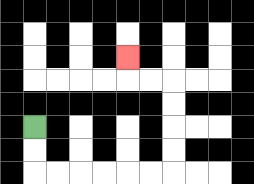{'start': '[1, 5]', 'end': '[5, 2]', 'path_directions': 'D,D,R,R,R,R,R,R,U,U,U,U,L,L,U', 'path_coordinates': '[[1, 5], [1, 6], [1, 7], [2, 7], [3, 7], [4, 7], [5, 7], [6, 7], [7, 7], [7, 6], [7, 5], [7, 4], [7, 3], [6, 3], [5, 3], [5, 2]]'}